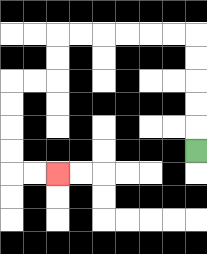{'start': '[8, 6]', 'end': '[2, 7]', 'path_directions': 'U,U,U,U,U,L,L,L,L,L,L,D,D,L,L,D,D,D,D,R,R', 'path_coordinates': '[[8, 6], [8, 5], [8, 4], [8, 3], [8, 2], [8, 1], [7, 1], [6, 1], [5, 1], [4, 1], [3, 1], [2, 1], [2, 2], [2, 3], [1, 3], [0, 3], [0, 4], [0, 5], [0, 6], [0, 7], [1, 7], [2, 7]]'}